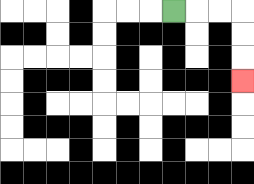{'start': '[7, 0]', 'end': '[10, 3]', 'path_directions': 'R,R,R,D,D,D', 'path_coordinates': '[[7, 0], [8, 0], [9, 0], [10, 0], [10, 1], [10, 2], [10, 3]]'}